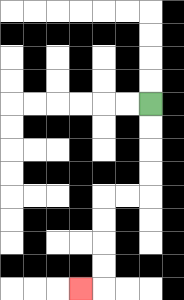{'start': '[6, 4]', 'end': '[3, 12]', 'path_directions': 'D,D,D,D,L,L,D,D,D,D,L', 'path_coordinates': '[[6, 4], [6, 5], [6, 6], [6, 7], [6, 8], [5, 8], [4, 8], [4, 9], [4, 10], [4, 11], [4, 12], [3, 12]]'}